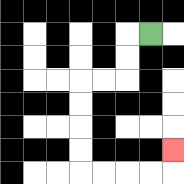{'start': '[6, 1]', 'end': '[7, 6]', 'path_directions': 'L,D,D,L,L,D,D,D,D,R,R,R,R,U', 'path_coordinates': '[[6, 1], [5, 1], [5, 2], [5, 3], [4, 3], [3, 3], [3, 4], [3, 5], [3, 6], [3, 7], [4, 7], [5, 7], [6, 7], [7, 7], [7, 6]]'}